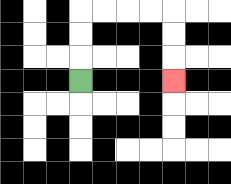{'start': '[3, 3]', 'end': '[7, 3]', 'path_directions': 'U,U,U,R,R,R,R,D,D,D', 'path_coordinates': '[[3, 3], [3, 2], [3, 1], [3, 0], [4, 0], [5, 0], [6, 0], [7, 0], [7, 1], [7, 2], [7, 3]]'}